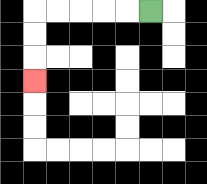{'start': '[6, 0]', 'end': '[1, 3]', 'path_directions': 'L,L,L,L,L,D,D,D', 'path_coordinates': '[[6, 0], [5, 0], [4, 0], [3, 0], [2, 0], [1, 0], [1, 1], [1, 2], [1, 3]]'}